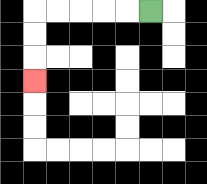{'start': '[6, 0]', 'end': '[1, 3]', 'path_directions': 'L,L,L,L,L,D,D,D', 'path_coordinates': '[[6, 0], [5, 0], [4, 0], [3, 0], [2, 0], [1, 0], [1, 1], [1, 2], [1, 3]]'}